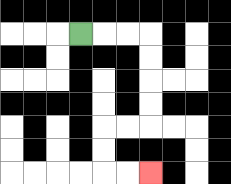{'start': '[3, 1]', 'end': '[6, 7]', 'path_directions': 'R,R,R,D,D,D,D,L,L,D,D,R,R', 'path_coordinates': '[[3, 1], [4, 1], [5, 1], [6, 1], [6, 2], [6, 3], [6, 4], [6, 5], [5, 5], [4, 5], [4, 6], [4, 7], [5, 7], [6, 7]]'}